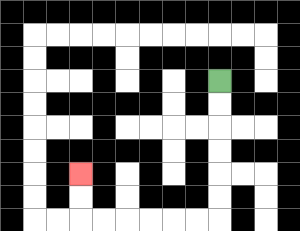{'start': '[9, 3]', 'end': '[3, 7]', 'path_directions': 'D,D,D,D,D,D,L,L,L,L,L,L,U,U', 'path_coordinates': '[[9, 3], [9, 4], [9, 5], [9, 6], [9, 7], [9, 8], [9, 9], [8, 9], [7, 9], [6, 9], [5, 9], [4, 9], [3, 9], [3, 8], [3, 7]]'}